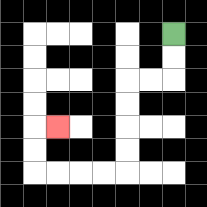{'start': '[7, 1]', 'end': '[2, 5]', 'path_directions': 'D,D,L,L,D,D,D,D,L,L,L,L,U,U,R', 'path_coordinates': '[[7, 1], [7, 2], [7, 3], [6, 3], [5, 3], [5, 4], [5, 5], [5, 6], [5, 7], [4, 7], [3, 7], [2, 7], [1, 7], [1, 6], [1, 5], [2, 5]]'}